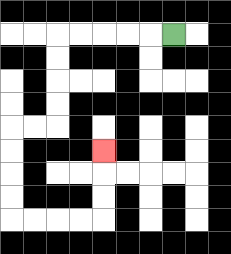{'start': '[7, 1]', 'end': '[4, 6]', 'path_directions': 'L,L,L,L,L,D,D,D,D,L,L,D,D,D,D,R,R,R,R,U,U,U', 'path_coordinates': '[[7, 1], [6, 1], [5, 1], [4, 1], [3, 1], [2, 1], [2, 2], [2, 3], [2, 4], [2, 5], [1, 5], [0, 5], [0, 6], [0, 7], [0, 8], [0, 9], [1, 9], [2, 9], [3, 9], [4, 9], [4, 8], [4, 7], [4, 6]]'}